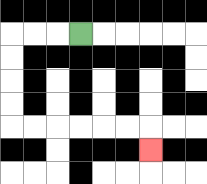{'start': '[3, 1]', 'end': '[6, 6]', 'path_directions': 'L,L,L,D,D,D,D,R,R,R,R,R,R,D', 'path_coordinates': '[[3, 1], [2, 1], [1, 1], [0, 1], [0, 2], [0, 3], [0, 4], [0, 5], [1, 5], [2, 5], [3, 5], [4, 5], [5, 5], [6, 5], [6, 6]]'}